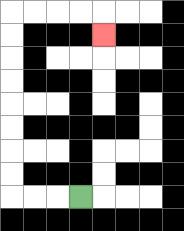{'start': '[3, 8]', 'end': '[4, 1]', 'path_directions': 'L,L,L,U,U,U,U,U,U,U,U,R,R,R,R,D', 'path_coordinates': '[[3, 8], [2, 8], [1, 8], [0, 8], [0, 7], [0, 6], [0, 5], [0, 4], [0, 3], [0, 2], [0, 1], [0, 0], [1, 0], [2, 0], [3, 0], [4, 0], [4, 1]]'}